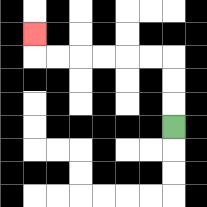{'start': '[7, 5]', 'end': '[1, 1]', 'path_directions': 'U,U,U,L,L,L,L,L,L,U', 'path_coordinates': '[[7, 5], [7, 4], [7, 3], [7, 2], [6, 2], [5, 2], [4, 2], [3, 2], [2, 2], [1, 2], [1, 1]]'}